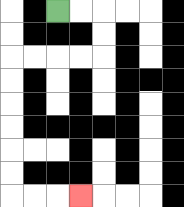{'start': '[2, 0]', 'end': '[3, 8]', 'path_directions': 'R,R,D,D,L,L,L,L,D,D,D,D,D,D,R,R,R', 'path_coordinates': '[[2, 0], [3, 0], [4, 0], [4, 1], [4, 2], [3, 2], [2, 2], [1, 2], [0, 2], [0, 3], [0, 4], [0, 5], [0, 6], [0, 7], [0, 8], [1, 8], [2, 8], [3, 8]]'}